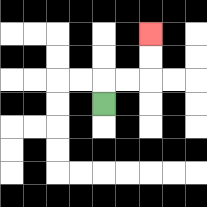{'start': '[4, 4]', 'end': '[6, 1]', 'path_directions': 'U,R,R,U,U', 'path_coordinates': '[[4, 4], [4, 3], [5, 3], [6, 3], [6, 2], [6, 1]]'}